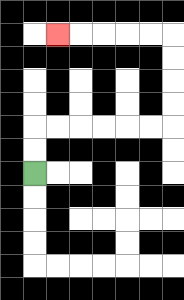{'start': '[1, 7]', 'end': '[2, 1]', 'path_directions': 'U,U,R,R,R,R,R,R,U,U,U,U,L,L,L,L,L', 'path_coordinates': '[[1, 7], [1, 6], [1, 5], [2, 5], [3, 5], [4, 5], [5, 5], [6, 5], [7, 5], [7, 4], [7, 3], [7, 2], [7, 1], [6, 1], [5, 1], [4, 1], [3, 1], [2, 1]]'}